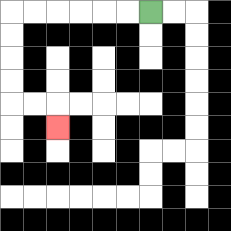{'start': '[6, 0]', 'end': '[2, 5]', 'path_directions': 'L,L,L,L,L,L,D,D,D,D,R,R,D', 'path_coordinates': '[[6, 0], [5, 0], [4, 0], [3, 0], [2, 0], [1, 0], [0, 0], [0, 1], [0, 2], [0, 3], [0, 4], [1, 4], [2, 4], [2, 5]]'}